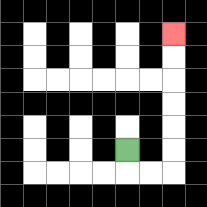{'start': '[5, 6]', 'end': '[7, 1]', 'path_directions': 'D,R,R,U,U,U,U,U,U', 'path_coordinates': '[[5, 6], [5, 7], [6, 7], [7, 7], [7, 6], [7, 5], [7, 4], [7, 3], [7, 2], [7, 1]]'}